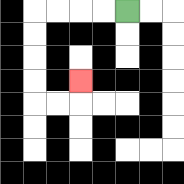{'start': '[5, 0]', 'end': '[3, 3]', 'path_directions': 'L,L,L,L,D,D,D,D,R,R,U', 'path_coordinates': '[[5, 0], [4, 0], [3, 0], [2, 0], [1, 0], [1, 1], [1, 2], [1, 3], [1, 4], [2, 4], [3, 4], [3, 3]]'}